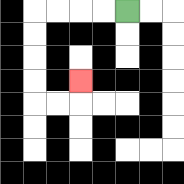{'start': '[5, 0]', 'end': '[3, 3]', 'path_directions': 'L,L,L,L,D,D,D,D,R,R,U', 'path_coordinates': '[[5, 0], [4, 0], [3, 0], [2, 0], [1, 0], [1, 1], [1, 2], [1, 3], [1, 4], [2, 4], [3, 4], [3, 3]]'}